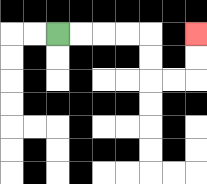{'start': '[2, 1]', 'end': '[8, 1]', 'path_directions': 'R,R,R,R,D,D,R,R,U,U', 'path_coordinates': '[[2, 1], [3, 1], [4, 1], [5, 1], [6, 1], [6, 2], [6, 3], [7, 3], [8, 3], [8, 2], [8, 1]]'}